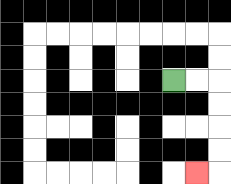{'start': '[7, 3]', 'end': '[8, 7]', 'path_directions': 'R,R,D,D,D,D,L', 'path_coordinates': '[[7, 3], [8, 3], [9, 3], [9, 4], [9, 5], [9, 6], [9, 7], [8, 7]]'}